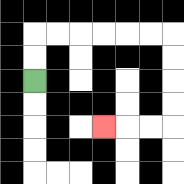{'start': '[1, 3]', 'end': '[4, 5]', 'path_directions': 'U,U,R,R,R,R,R,R,D,D,D,D,L,L,L', 'path_coordinates': '[[1, 3], [1, 2], [1, 1], [2, 1], [3, 1], [4, 1], [5, 1], [6, 1], [7, 1], [7, 2], [7, 3], [7, 4], [7, 5], [6, 5], [5, 5], [4, 5]]'}